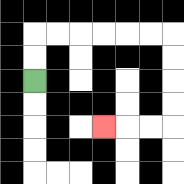{'start': '[1, 3]', 'end': '[4, 5]', 'path_directions': 'U,U,R,R,R,R,R,R,D,D,D,D,L,L,L', 'path_coordinates': '[[1, 3], [1, 2], [1, 1], [2, 1], [3, 1], [4, 1], [5, 1], [6, 1], [7, 1], [7, 2], [7, 3], [7, 4], [7, 5], [6, 5], [5, 5], [4, 5]]'}